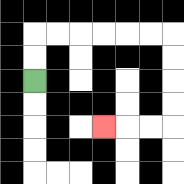{'start': '[1, 3]', 'end': '[4, 5]', 'path_directions': 'U,U,R,R,R,R,R,R,D,D,D,D,L,L,L', 'path_coordinates': '[[1, 3], [1, 2], [1, 1], [2, 1], [3, 1], [4, 1], [5, 1], [6, 1], [7, 1], [7, 2], [7, 3], [7, 4], [7, 5], [6, 5], [5, 5], [4, 5]]'}